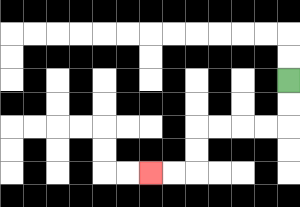{'start': '[12, 3]', 'end': '[6, 7]', 'path_directions': 'D,D,L,L,L,L,D,D,L,L', 'path_coordinates': '[[12, 3], [12, 4], [12, 5], [11, 5], [10, 5], [9, 5], [8, 5], [8, 6], [8, 7], [7, 7], [6, 7]]'}